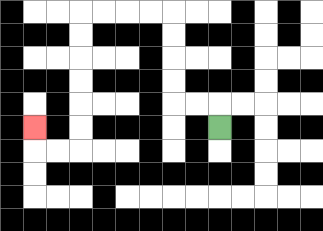{'start': '[9, 5]', 'end': '[1, 5]', 'path_directions': 'U,L,L,U,U,U,U,L,L,L,L,D,D,D,D,D,D,L,L,U', 'path_coordinates': '[[9, 5], [9, 4], [8, 4], [7, 4], [7, 3], [7, 2], [7, 1], [7, 0], [6, 0], [5, 0], [4, 0], [3, 0], [3, 1], [3, 2], [3, 3], [3, 4], [3, 5], [3, 6], [2, 6], [1, 6], [1, 5]]'}